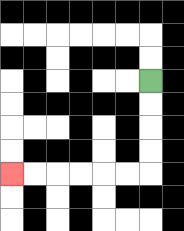{'start': '[6, 3]', 'end': '[0, 7]', 'path_directions': 'D,D,D,D,L,L,L,L,L,L', 'path_coordinates': '[[6, 3], [6, 4], [6, 5], [6, 6], [6, 7], [5, 7], [4, 7], [3, 7], [2, 7], [1, 7], [0, 7]]'}